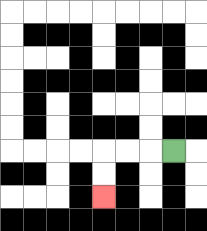{'start': '[7, 6]', 'end': '[4, 8]', 'path_directions': 'L,L,L,D,D', 'path_coordinates': '[[7, 6], [6, 6], [5, 6], [4, 6], [4, 7], [4, 8]]'}